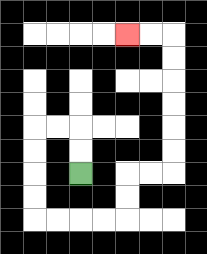{'start': '[3, 7]', 'end': '[5, 1]', 'path_directions': 'U,U,L,L,D,D,D,D,R,R,R,R,U,U,R,R,U,U,U,U,U,U,L,L', 'path_coordinates': '[[3, 7], [3, 6], [3, 5], [2, 5], [1, 5], [1, 6], [1, 7], [1, 8], [1, 9], [2, 9], [3, 9], [4, 9], [5, 9], [5, 8], [5, 7], [6, 7], [7, 7], [7, 6], [7, 5], [7, 4], [7, 3], [7, 2], [7, 1], [6, 1], [5, 1]]'}